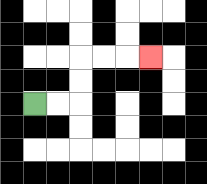{'start': '[1, 4]', 'end': '[6, 2]', 'path_directions': 'R,R,U,U,R,R,R', 'path_coordinates': '[[1, 4], [2, 4], [3, 4], [3, 3], [3, 2], [4, 2], [5, 2], [6, 2]]'}